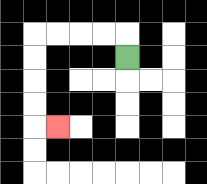{'start': '[5, 2]', 'end': '[2, 5]', 'path_directions': 'U,L,L,L,L,D,D,D,D,R', 'path_coordinates': '[[5, 2], [5, 1], [4, 1], [3, 1], [2, 1], [1, 1], [1, 2], [1, 3], [1, 4], [1, 5], [2, 5]]'}